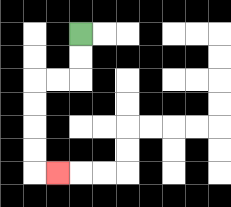{'start': '[3, 1]', 'end': '[2, 7]', 'path_directions': 'D,D,L,L,D,D,D,D,R', 'path_coordinates': '[[3, 1], [3, 2], [3, 3], [2, 3], [1, 3], [1, 4], [1, 5], [1, 6], [1, 7], [2, 7]]'}